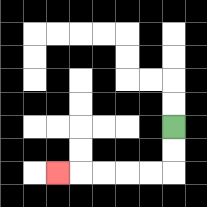{'start': '[7, 5]', 'end': '[2, 7]', 'path_directions': 'D,D,L,L,L,L,L', 'path_coordinates': '[[7, 5], [7, 6], [7, 7], [6, 7], [5, 7], [4, 7], [3, 7], [2, 7]]'}